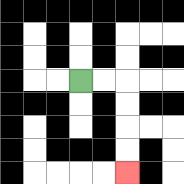{'start': '[3, 3]', 'end': '[5, 7]', 'path_directions': 'R,R,D,D,D,D', 'path_coordinates': '[[3, 3], [4, 3], [5, 3], [5, 4], [5, 5], [5, 6], [5, 7]]'}